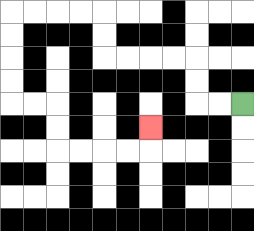{'start': '[10, 4]', 'end': '[6, 5]', 'path_directions': 'L,L,U,U,L,L,L,L,U,U,L,L,L,L,D,D,D,D,R,R,D,D,R,R,R,R,U', 'path_coordinates': '[[10, 4], [9, 4], [8, 4], [8, 3], [8, 2], [7, 2], [6, 2], [5, 2], [4, 2], [4, 1], [4, 0], [3, 0], [2, 0], [1, 0], [0, 0], [0, 1], [0, 2], [0, 3], [0, 4], [1, 4], [2, 4], [2, 5], [2, 6], [3, 6], [4, 6], [5, 6], [6, 6], [6, 5]]'}